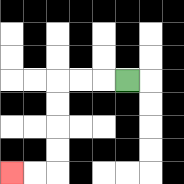{'start': '[5, 3]', 'end': '[0, 7]', 'path_directions': 'L,L,L,D,D,D,D,L,L', 'path_coordinates': '[[5, 3], [4, 3], [3, 3], [2, 3], [2, 4], [2, 5], [2, 6], [2, 7], [1, 7], [0, 7]]'}